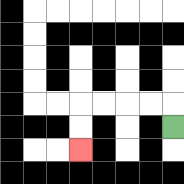{'start': '[7, 5]', 'end': '[3, 6]', 'path_directions': 'U,L,L,L,L,D,D', 'path_coordinates': '[[7, 5], [7, 4], [6, 4], [5, 4], [4, 4], [3, 4], [3, 5], [3, 6]]'}